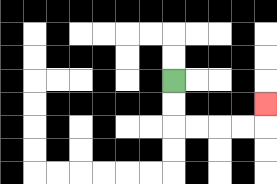{'start': '[7, 3]', 'end': '[11, 4]', 'path_directions': 'D,D,R,R,R,R,U', 'path_coordinates': '[[7, 3], [7, 4], [7, 5], [8, 5], [9, 5], [10, 5], [11, 5], [11, 4]]'}